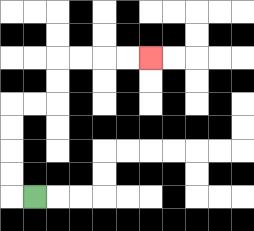{'start': '[1, 8]', 'end': '[6, 2]', 'path_directions': 'L,U,U,U,U,R,R,U,U,R,R,R,R', 'path_coordinates': '[[1, 8], [0, 8], [0, 7], [0, 6], [0, 5], [0, 4], [1, 4], [2, 4], [2, 3], [2, 2], [3, 2], [4, 2], [5, 2], [6, 2]]'}